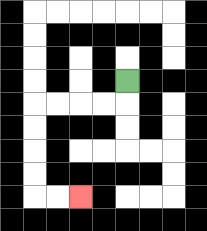{'start': '[5, 3]', 'end': '[3, 8]', 'path_directions': 'D,L,L,L,L,D,D,D,D,R,R', 'path_coordinates': '[[5, 3], [5, 4], [4, 4], [3, 4], [2, 4], [1, 4], [1, 5], [1, 6], [1, 7], [1, 8], [2, 8], [3, 8]]'}